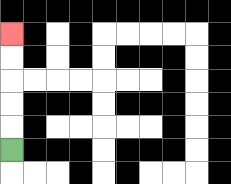{'start': '[0, 6]', 'end': '[0, 1]', 'path_directions': 'U,U,U,U,U', 'path_coordinates': '[[0, 6], [0, 5], [0, 4], [0, 3], [0, 2], [0, 1]]'}